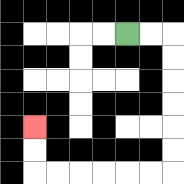{'start': '[5, 1]', 'end': '[1, 5]', 'path_directions': 'R,R,D,D,D,D,D,D,L,L,L,L,L,L,U,U', 'path_coordinates': '[[5, 1], [6, 1], [7, 1], [7, 2], [7, 3], [7, 4], [7, 5], [7, 6], [7, 7], [6, 7], [5, 7], [4, 7], [3, 7], [2, 7], [1, 7], [1, 6], [1, 5]]'}